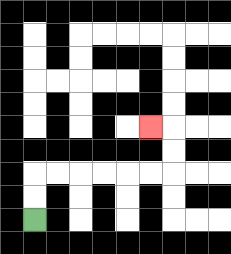{'start': '[1, 9]', 'end': '[6, 5]', 'path_directions': 'U,U,R,R,R,R,R,R,U,U,L', 'path_coordinates': '[[1, 9], [1, 8], [1, 7], [2, 7], [3, 7], [4, 7], [5, 7], [6, 7], [7, 7], [7, 6], [7, 5], [6, 5]]'}